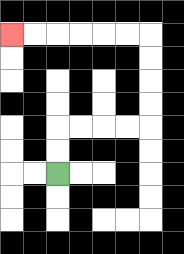{'start': '[2, 7]', 'end': '[0, 1]', 'path_directions': 'U,U,R,R,R,R,U,U,U,U,L,L,L,L,L,L', 'path_coordinates': '[[2, 7], [2, 6], [2, 5], [3, 5], [4, 5], [5, 5], [6, 5], [6, 4], [6, 3], [6, 2], [6, 1], [5, 1], [4, 1], [3, 1], [2, 1], [1, 1], [0, 1]]'}